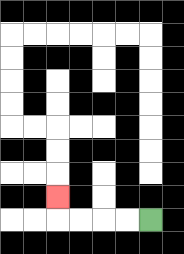{'start': '[6, 9]', 'end': '[2, 8]', 'path_directions': 'L,L,L,L,U', 'path_coordinates': '[[6, 9], [5, 9], [4, 9], [3, 9], [2, 9], [2, 8]]'}